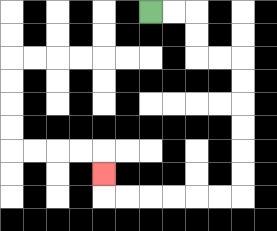{'start': '[6, 0]', 'end': '[4, 7]', 'path_directions': 'R,R,D,D,R,R,D,D,D,D,D,D,L,L,L,L,L,L,U', 'path_coordinates': '[[6, 0], [7, 0], [8, 0], [8, 1], [8, 2], [9, 2], [10, 2], [10, 3], [10, 4], [10, 5], [10, 6], [10, 7], [10, 8], [9, 8], [8, 8], [7, 8], [6, 8], [5, 8], [4, 8], [4, 7]]'}